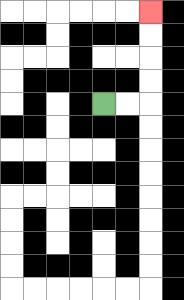{'start': '[4, 4]', 'end': '[6, 0]', 'path_directions': 'R,R,U,U,U,U', 'path_coordinates': '[[4, 4], [5, 4], [6, 4], [6, 3], [6, 2], [6, 1], [6, 0]]'}